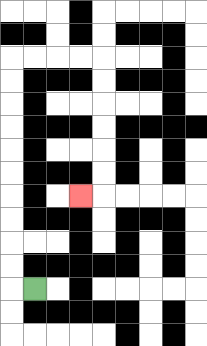{'start': '[1, 12]', 'end': '[3, 8]', 'path_directions': 'L,U,U,U,U,U,U,U,U,U,U,R,R,R,R,D,D,D,D,D,D,L', 'path_coordinates': '[[1, 12], [0, 12], [0, 11], [0, 10], [0, 9], [0, 8], [0, 7], [0, 6], [0, 5], [0, 4], [0, 3], [0, 2], [1, 2], [2, 2], [3, 2], [4, 2], [4, 3], [4, 4], [4, 5], [4, 6], [4, 7], [4, 8], [3, 8]]'}